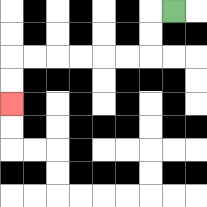{'start': '[7, 0]', 'end': '[0, 4]', 'path_directions': 'L,D,D,L,L,L,L,L,L,D,D', 'path_coordinates': '[[7, 0], [6, 0], [6, 1], [6, 2], [5, 2], [4, 2], [3, 2], [2, 2], [1, 2], [0, 2], [0, 3], [0, 4]]'}